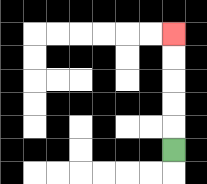{'start': '[7, 6]', 'end': '[7, 1]', 'path_directions': 'U,U,U,U,U', 'path_coordinates': '[[7, 6], [7, 5], [7, 4], [7, 3], [7, 2], [7, 1]]'}